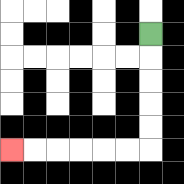{'start': '[6, 1]', 'end': '[0, 6]', 'path_directions': 'D,D,D,D,D,L,L,L,L,L,L', 'path_coordinates': '[[6, 1], [6, 2], [6, 3], [6, 4], [6, 5], [6, 6], [5, 6], [4, 6], [3, 6], [2, 6], [1, 6], [0, 6]]'}